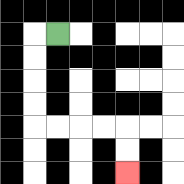{'start': '[2, 1]', 'end': '[5, 7]', 'path_directions': 'L,D,D,D,D,R,R,R,R,D,D', 'path_coordinates': '[[2, 1], [1, 1], [1, 2], [1, 3], [1, 4], [1, 5], [2, 5], [3, 5], [4, 5], [5, 5], [5, 6], [5, 7]]'}